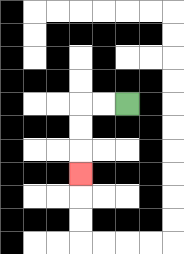{'start': '[5, 4]', 'end': '[3, 7]', 'path_directions': 'L,L,D,D,D', 'path_coordinates': '[[5, 4], [4, 4], [3, 4], [3, 5], [3, 6], [3, 7]]'}